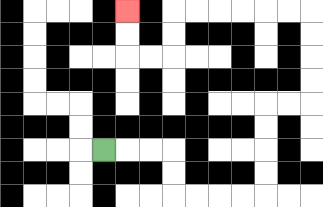{'start': '[4, 6]', 'end': '[5, 0]', 'path_directions': 'R,R,R,D,D,R,R,R,R,U,U,U,U,R,R,U,U,U,U,L,L,L,L,L,L,D,D,L,L,U,U', 'path_coordinates': '[[4, 6], [5, 6], [6, 6], [7, 6], [7, 7], [7, 8], [8, 8], [9, 8], [10, 8], [11, 8], [11, 7], [11, 6], [11, 5], [11, 4], [12, 4], [13, 4], [13, 3], [13, 2], [13, 1], [13, 0], [12, 0], [11, 0], [10, 0], [9, 0], [8, 0], [7, 0], [7, 1], [7, 2], [6, 2], [5, 2], [5, 1], [5, 0]]'}